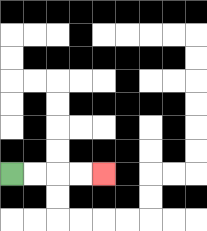{'start': '[0, 7]', 'end': '[4, 7]', 'path_directions': 'R,R,R,R', 'path_coordinates': '[[0, 7], [1, 7], [2, 7], [3, 7], [4, 7]]'}